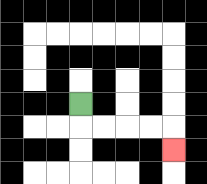{'start': '[3, 4]', 'end': '[7, 6]', 'path_directions': 'D,R,R,R,R,D', 'path_coordinates': '[[3, 4], [3, 5], [4, 5], [5, 5], [6, 5], [7, 5], [7, 6]]'}